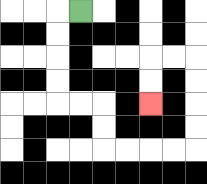{'start': '[3, 0]', 'end': '[6, 4]', 'path_directions': 'L,D,D,D,D,R,R,D,D,R,R,R,R,U,U,U,U,L,L,D,D', 'path_coordinates': '[[3, 0], [2, 0], [2, 1], [2, 2], [2, 3], [2, 4], [3, 4], [4, 4], [4, 5], [4, 6], [5, 6], [6, 6], [7, 6], [8, 6], [8, 5], [8, 4], [8, 3], [8, 2], [7, 2], [6, 2], [6, 3], [6, 4]]'}